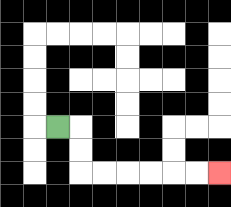{'start': '[2, 5]', 'end': '[9, 7]', 'path_directions': 'R,D,D,R,R,R,R,R,R', 'path_coordinates': '[[2, 5], [3, 5], [3, 6], [3, 7], [4, 7], [5, 7], [6, 7], [7, 7], [8, 7], [9, 7]]'}